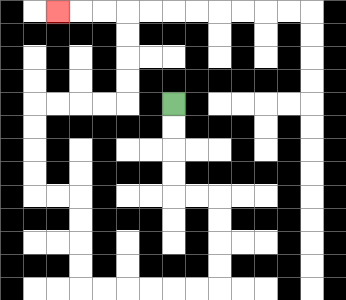{'start': '[7, 4]', 'end': '[2, 0]', 'path_directions': 'D,D,D,D,R,R,D,D,D,D,L,L,L,L,L,L,U,U,U,U,L,L,U,U,U,U,R,R,R,R,U,U,U,U,L,L,L', 'path_coordinates': '[[7, 4], [7, 5], [7, 6], [7, 7], [7, 8], [8, 8], [9, 8], [9, 9], [9, 10], [9, 11], [9, 12], [8, 12], [7, 12], [6, 12], [5, 12], [4, 12], [3, 12], [3, 11], [3, 10], [3, 9], [3, 8], [2, 8], [1, 8], [1, 7], [1, 6], [1, 5], [1, 4], [2, 4], [3, 4], [4, 4], [5, 4], [5, 3], [5, 2], [5, 1], [5, 0], [4, 0], [3, 0], [2, 0]]'}